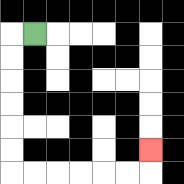{'start': '[1, 1]', 'end': '[6, 6]', 'path_directions': 'L,D,D,D,D,D,D,R,R,R,R,R,R,U', 'path_coordinates': '[[1, 1], [0, 1], [0, 2], [0, 3], [0, 4], [0, 5], [0, 6], [0, 7], [1, 7], [2, 7], [3, 7], [4, 7], [5, 7], [6, 7], [6, 6]]'}